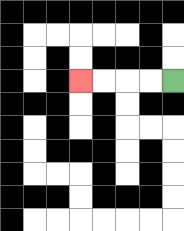{'start': '[7, 3]', 'end': '[3, 3]', 'path_directions': 'L,L,L,L', 'path_coordinates': '[[7, 3], [6, 3], [5, 3], [4, 3], [3, 3]]'}